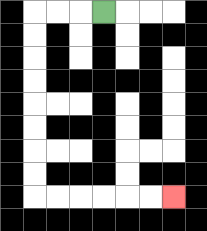{'start': '[4, 0]', 'end': '[7, 8]', 'path_directions': 'L,L,L,D,D,D,D,D,D,D,D,R,R,R,R,R,R', 'path_coordinates': '[[4, 0], [3, 0], [2, 0], [1, 0], [1, 1], [1, 2], [1, 3], [1, 4], [1, 5], [1, 6], [1, 7], [1, 8], [2, 8], [3, 8], [4, 8], [5, 8], [6, 8], [7, 8]]'}